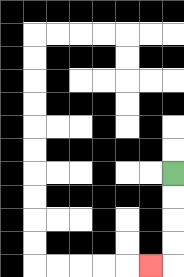{'start': '[7, 7]', 'end': '[6, 11]', 'path_directions': 'D,D,D,D,L', 'path_coordinates': '[[7, 7], [7, 8], [7, 9], [7, 10], [7, 11], [6, 11]]'}